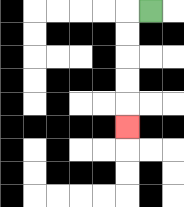{'start': '[6, 0]', 'end': '[5, 5]', 'path_directions': 'L,D,D,D,D,D', 'path_coordinates': '[[6, 0], [5, 0], [5, 1], [5, 2], [5, 3], [5, 4], [5, 5]]'}